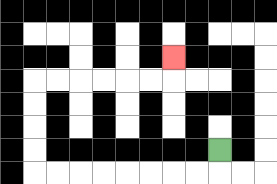{'start': '[9, 6]', 'end': '[7, 2]', 'path_directions': 'D,L,L,L,L,L,L,L,L,U,U,U,U,R,R,R,R,R,R,U', 'path_coordinates': '[[9, 6], [9, 7], [8, 7], [7, 7], [6, 7], [5, 7], [4, 7], [3, 7], [2, 7], [1, 7], [1, 6], [1, 5], [1, 4], [1, 3], [2, 3], [3, 3], [4, 3], [5, 3], [6, 3], [7, 3], [7, 2]]'}